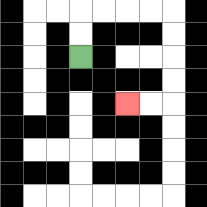{'start': '[3, 2]', 'end': '[5, 4]', 'path_directions': 'U,U,R,R,R,R,D,D,D,D,L,L', 'path_coordinates': '[[3, 2], [3, 1], [3, 0], [4, 0], [5, 0], [6, 0], [7, 0], [7, 1], [7, 2], [7, 3], [7, 4], [6, 4], [5, 4]]'}